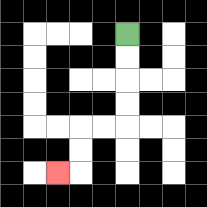{'start': '[5, 1]', 'end': '[2, 7]', 'path_directions': 'D,D,D,D,L,L,D,D,L', 'path_coordinates': '[[5, 1], [5, 2], [5, 3], [5, 4], [5, 5], [4, 5], [3, 5], [3, 6], [3, 7], [2, 7]]'}